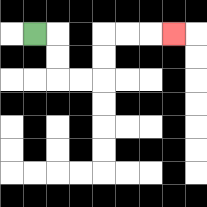{'start': '[1, 1]', 'end': '[7, 1]', 'path_directions': 'R,D,D,R,R,U,U,R,R,R', 'path_coordinates': '[[1, 1], [2, 1], [2, 2], [2, 3], [3, 3], [4, 3], [4, 2], [4, 1], [5, 1], [6, 1], [7, 1]]'}